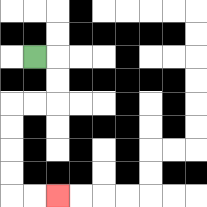{'start': '[1, 2]', 'end': '[2, 8]', 'path_directions': 'R,D,D,L,L,D,D,D,D,R,R', 'path_coordinates': '[[1, 2], [2, 2], [2, 3], [2, 4], [1, 4], [0, 4], [0, 5], [0, 6], [0, 7], [0, 8], [1, 8], [2, 8]]'}